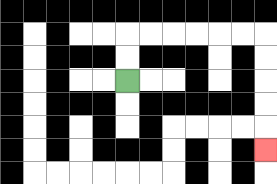{'start': '[5, 3]', 'end': '[11, 6]', 'path_directions': 'U,U,R,R,R,R,R,R,D,D,D,D,D', 'path_coordinates': '[[5, 3], [5, 2], [5, 1], [6, 1], [7, 1], [8, 1], [9, 1], [10, 1], [11, 1], [11, 2], [11, 3], [11, 4], [11, 5], [11, 6]]'}